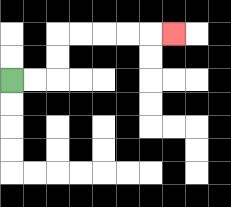{'start': '[0, 3]', 'end': '[7, 1]', 'path_directions': 'R,R,U,U,R,R,R,R,R', 'path_coordinates': '[[0, 3], [1, 3], [2, 3], [2, 2], [2, 1], [3, 1], [4, 1], [5, 1], [6, 1], [7, 1]]'}